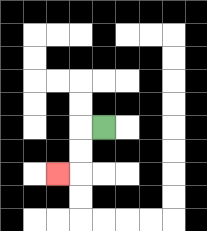{'start': '[4, 5]', 'end': '[2, 7]', 'path_directions': 'L,D,D,L', 'path_coordinates': '[[4, 5], [3, 5], [3, 6], [3, 7], [2, 7]]'}